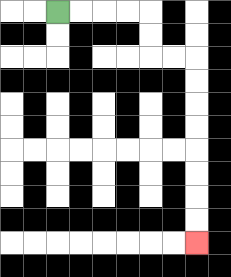{'start': '[2, 0]', 'end': '[8, 10]', 'path_directions': 'R,R,R,R,D,D,R,R,D,D,D,D,D,D,D,D', 'path_coordinates': '[[2, 0], [3, 0], [4, 0], [5, 0], [6, 0], [6, 1], [6, 2], [7, 2], [8, 2], [8, 3], [8, 4], [8, 5], [8, 6], [8, 7], [8, 8], [8, 9], [8, 10]]'}